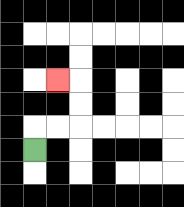{'start': '[1, 6]', 'end': '[2, 3]', 'path_directions': 'U,R,R,U,U,L', 'path_coordinates': '[[1, 6], [1, 5], [2, 5], [3, 5], [3, 4], [3, 3], [2, 3]]'}